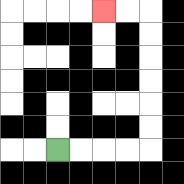{'start': '[2, 6]', 'end': '[4, 0]', 'path_directions': 'R,R,R,R,U,U,U,U,U,U,L,L', 'path_coordinates': '[[2, 6], [3, 6], [4, 6], [5, 6], [6, 6], [6, 5], [6, 4], [6, 3], [6, 2], [6, 1], [6, 0], [5, 0], [4, 0]]'}